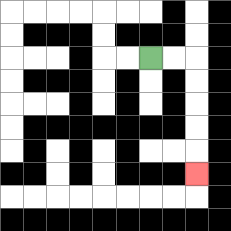{'start': '[6, 2]', 'end': '[8, 7]', 'path_directions': 'R,R,D,D,D,D,D', 'path_coordinates': '[[6, 2], [7, 2], [8, 2], [8, 3], [8, 4], [8, 5], [8, 6], [8, 7]]'}